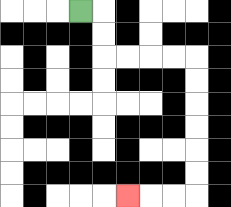{'start': '[3, 0]', 'end': '[5, 8]', 'path_directions': 'R,D,D,R,R,R,R,D,D,D,D,D,D,L,L,L', 'path_coordinates': '[[3, 0], [4, 0], [4, 1], [4, 2], [5, 2], [6, 2], [7, 2], [8, 2], [8, 3], [8, 4], [8, 5], [8, 6], [8, 7], [8, 8], [7, 8], [6, 8], [5, 8]]'}